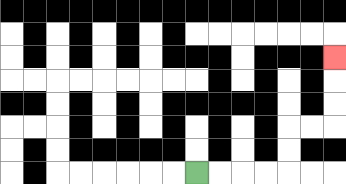{'start': '[8, 7]', 'end': '[14, 2]', 'path_directions': 'R,R,R,R,U,U,R,R,U,U,U', 'path_coordinates': '[[8, 7], [9, 7], [10, 7], [11, 7], [12, 7], [12, 6], [12, 5], [13, 5], [14, 5], [14, 4], [14, 3], [14, 2]]'}